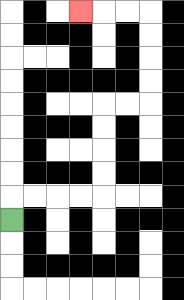{'start': '[0, 9]', 'end': '[3, 0]', 'path_directions': 'U,R,R,R,R,U,U,U,U,R,R,U,U,U,U,L,L,L', 'path_coordinates': '[[0, 9], [0, 8], [1, 8], [2, 8], [3, 8], [4, 8], [4, 7], [4, 6], [4, 5], [4, 4], [5, 4], [6, 4], [6, 3], [6, 2], [6, 1], [6, 0], [5, 0], [4, 0], [3, 0]]'}